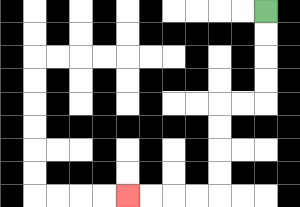{'start': '[11, 0]', 'end': '[5, 8]', 'path_directions': 'D,D,D,D,L,L,D,D,D,D,L,L,L,L', 'path_coordinates': '[[11, 0], [11, 1], [11, 2], [11, 3], [11, 4], [10, 4], [9, 4], [9, 5], [9, 6], [9, 7], [9, 8], [8, 8], [7, 8], [6, 8], [5, 8]]'}